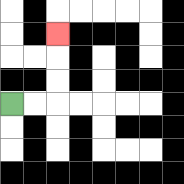{'start': '[0, 4]', 'end': '[2, 1]', 'path_directions': 'R,R,U,U,U', 'path_coordinates': '[[0, 4], [1, 4], [2, 4], [2, 3], [2, 2], [2, 1]]'}